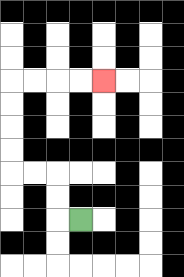{'start': '[3, 9]', 'end': '[4, 3]', 'path_directions': 'L,U,U,L,L,U,U,U,U,R,R,R,R', 'path_coordinates': '[[3, 9], [2, 9], [2, 8], [2, 7], [1, 7], [0, 7], [0, 6], [0, 5], [0, 4], [0, 3], [1, 3], [2, 3], [3, 3], [4, 3]]'}